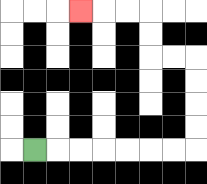{'start': '[1, 6]', 'end': '[3, 0]', 'path_directions': 'R,R,R,R,R,R,R,U,U,U,U,L,L,U,U,L,L,L', 'path_coordinates': '[[1, 6], [2, 6], [3, 6], [4, 6], [5, 6], [6, 6], [7, 6], [8, 6], [8, 5], [8, 4], [8, 3], [8, 2], [7, 2], [6, 2], [6, 1], [6, 0], [5, 0], [4, 0], [3, 0]]'}